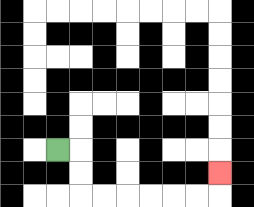{'start': '[2, 6]', 'end': '[9, 7]', 'path_directions': 'R,D,D,R,R,R,R,R,R,U', 'path_coordinates': '[[2, 6], [3, 6], [3, 7], [3, 8], [4, 8], [5, 8], [6, 8], [7, 8], [8, 8], [9, 8], [9, 7]]'}